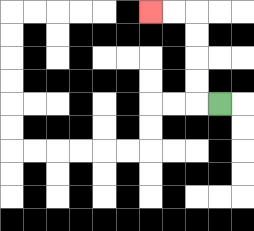{'start': '[9, 4]', 'end': '[6, 0]', 'path_directions': 'L,U,U,U,U,L,L', 'path_coordinates': '[[9, 4], [8, 4], [8, 3], [8, 2], [8, 1], [8, 0], [7, 0], [6, 0]]'}